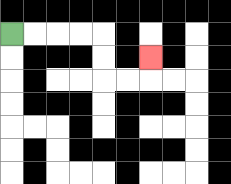{'start': '[0, 1]', 'end': '[6, 2]', 'path_directions': 'R,R,R,R,D,D,R,R,U', 'path_coordinates': '[[0, 1], [1, 1], [2, 1], [3, 1], [4, 1], [4, 2], [4, 3], [5, 3], [6, 3], [6, 2]]'}